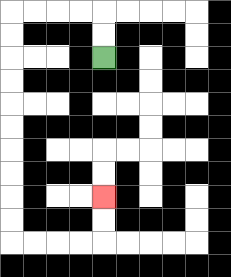{'start': '[4, 2]', 'end': '[4, 8]', 'path_directions': 'U,U,L,L,L,L,D,D,D,D,D,D,D,D,D,D,R,R,R,R,U,U', 'path_coordinates': '[[4, 2], [4, 1], [4, 0], [3, 0], [2, 0], [1, 0], [0, 0], [0, 1], [0, 2], [0, 3], [0, 4], [0, 5], [0, 6], [0, 7], [0, 8], [0, 9], [0, 10], [1, 10], [2, 10], [3, 10], [4, 10], [4, 9], [4, 8]]'}